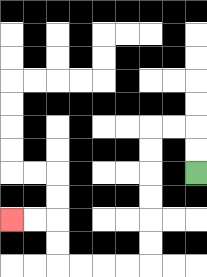{'start': '[8, 7]', 'end': '[0, 9]', 'path_directions': 'U,U,L,L,D,D,D,D,D,D,L,L,L,L,U,U,L,L', 'path_coordinates': '[[8, 7], [8, 6], [8, 5], [7, 5], [6, 5], [6, 6], [6, 7], [6, 8], [6, 9], [6, 10], [6, 11], [5, 11], [4, 11], [3, 11], [2, 11], [2, 10], [2, 9], [1, 9], [0, 9]]'}